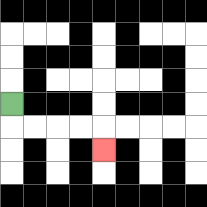{'start': '[0, 4]', 'end': '[4, 6]', 'path_directions': 'D,R,R,R,R,D', 'path_coordinates': '[[0, 4], [0, 5], [1, 5], [2, 5], [3, 5], [4, 5], [4, 6]]'}